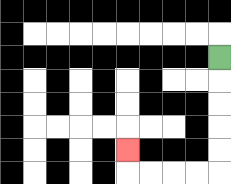{'start': '[9, 2]', 'end': '[5, 6]', 'path_directions': 'D,D,D,D,D,L,L,L,L,U', 'path_coordinates': '[[9, 2], [9, 3], [9, 4], [9, 5], [9, 6], [9, 7], [8, 7], [7, 7], [6, 7], [5, 7], [5, 6]]'}